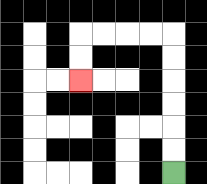{'start': '[7, 7]', 'end': '[3, 3]', 'path_directions': 'U,U,U,U,U,U,L,L,L,L,D,D', 'path_coordinates': '[[7, 7], [7, 6], [7, 5], [7, 4], [7, 3], [7, 2], [7, 1], [6, 1], [5, 1], [4, 1], [3, 1], [3, 2], [3, 3]]'}